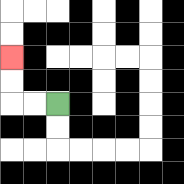{'start': '[2, 4]', 'end': '[0, 2]', 'path_directions': 'L,L,U,U', 'path_coordinates': '[[2, 4], [1, 4], [0, 4], [0, 3], [0, 2]]'}